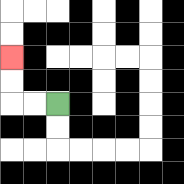{'start': '[2, 4]', 'end': '[0, 2]', 'path_directions': 'L,L,U,U', 'path_coordinates': '[[2, 4], [1, 4], [0, 4], [0, 3], [0, 2]]'}